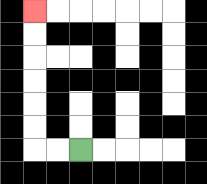{'start': '[3, 6]', 'end': '[1, 0]', 'path_directions': 'L,L,U,U,U,U,U,U', 'path_coordinates': '[[3, 6], [2, 6], [1, 6], [1, 5], [1, 4], [1, 3], [1, 2], [1, 1], [1, 0]]'}